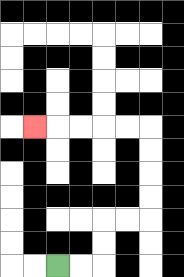{'start': '[2, 11]', 'end': '[1, 5]', 'path_directions': 'R,R,U,U,R,R,U,U,U,U,L,L,L,L,L', 'path_coordinates': '[[2, 11], [3, 11], [4, 11], [4, 10], [4, 9], [5, 9], [6, 9], [6, 8], [6, 7], [6, 6], [6, 5], [5, 5], [4, 5], [3, 5], [2, 5], [1, 5]]'}